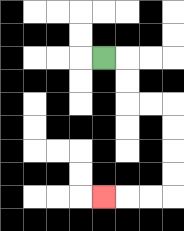{'start': '[4, 2]', 'end': '[4, 8]', 'path_directions': 'R,D,D,R,R,D,D,D,D,L,L,L', 'path_coordinates': '[[4, 2], [5, 2], [5, 3], [5, 4], [6, 4], [7, 4], [7, 5], [7, 6], [7, 7], [7, 8], [6, 8], [5, 8], [4, 8]]'}